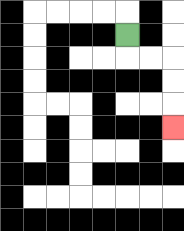{'start': '[5, 1]', 'end': '[7, 5]', 'path_directions': 'D,R,R,D,D,D', 'path_coordinates': '[[5, 1], [5, 2], [6, 2], [7, 2], [7, 3], [7, 4], [7, 5]]'}